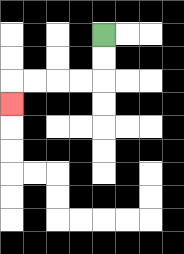{'start': '[4, 1]', 'end': '[0, 4]', 'path_directions': 'D,D,L,L,L,L,D', 'path_coordinates': '[[4, 1], [4, 2], [4, 3], [3, 3], [2, 3], [1, 3], [0, 3], [0, 4]]'}